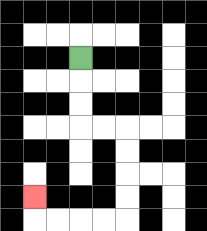{'start': '[3, 2]', 'end': '[1, 8]', 'path_directions': 'D,D,D,R,R,D,D,D,D,L,L,L,L,U', 'path_coordinates': '[[3, 2], [3, 3], [3, 4], [3, 5], [4, 5], [5, 5], [5, 6], [5, 7], [5, 8], [5, 9], [4, 9], [3, 9], [2, 9], [1, 9], [1, 8]]'}